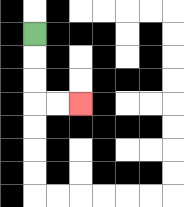{'start': '[1, 1]', 'end': '[3, 4]', 'path_directions': 'D,D,D,R,R', 'path_coordinates': '[[1, 1], [1, 2], [1, 3], [1, 4], [2, 4], [3, 4]]'}